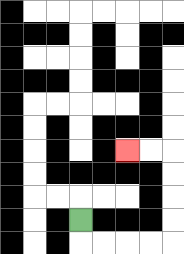{'start': '[3, 9]', 'end': '[5, 6]', 'path_directions': 'D,R,R,R,R,U,U,U,U,L,L', 'path_coordinates': '[[3, 9], [3, 10], [4, 10], [5, 10], [6, 10], [7, 10], [7, 9], [7, 8], [7, 7], [7, 6], [6, 6], [5, 6]]'}